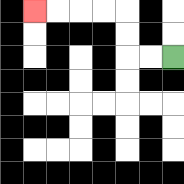{'start': '[7, 2]', 'end': '[1, 0]', 'path_directions': 'L,L,U,U,L,L,L,L', 'path_coordinates': '[[7, 2], [6, 2], [5, 2], [5, 1], [5, 0], [4, 0], [3, 0], [2, 0], [1, 0]]'}